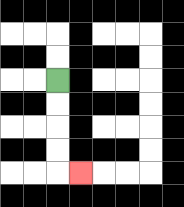{'start': '[2, 3]', 'end': '[3, 7]', 'path_directions': 'D,D,D,D,R', 'path_coordinates': '[[2, 3], [2, 4], [2, 5], [2, 6], [2, 7], [3, 7]]'}